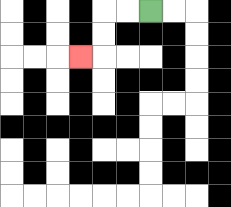{'start': '[6, 0]', 'end': '[3, 2]', 'path_directions': 'L,L,D,D,L', 'path_coordinates': '[[6, 0], [5, 0], [4, 0], [4, 1], [4, 2], [3, 2]]'}